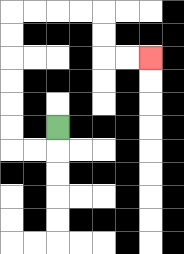{'start': '[2, 5]', 'end': '[6, 2]', 'path_directions': 'D,L,L,U,U,U,U,U,U,R,R,R,R,D,D,R,R', 'path_coordinates': '[[2, 5], [2, 6], [1, 6], [0, 6], [0, 5], [0, 4], [0, 3], [0, 2], [0, 1], [0, 0], [1, 0], [2, 0], [3, 0], [4, 0], [4, 1], [4, 2], [5, 2], [6, 2]]'}